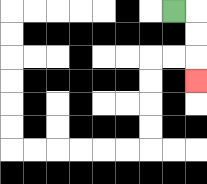{'start': '[7, 0]', 'end': '[8, 3]', 'path_directions': 'R,D,D,D', 'path_coordinates': '[[7, 0], [8, 0], [8, 1], [8, 2], [8, 3]]'}